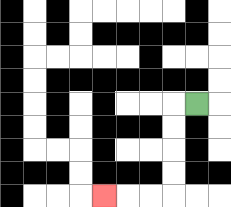{'start': '[8, 4]', 'end': '[4, 8]', 'path_directions': 'L,D,D,D,D,L,L,L', 'path_coordinates': '[[8, 4], [7, 4], [7, 5], [7, 6], [7, 7], [7, 8], [6, 8], [5, 8], [4, 8]]'}